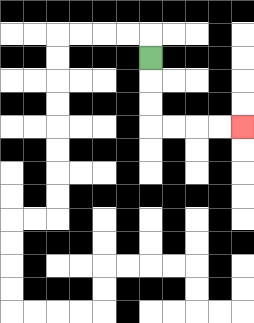{'start': '[6, 2]', 'end': '[10, 5]', 'path_directions': 'D,D,D,R,R,R,R', 'path_coordinates': '[[6, 2], [6, 3], [6, 4], [6, 5], [7, 5], [8, 5], [9, 5], [10, 5]]'}